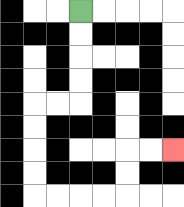{'start': '[3, 0]', 'end': '[7, 6]', 'path_directions': 'D,D,D,D,L,L,D,D,D,D,R,R,R,R,U,U,R,R', 'path_coordinates': '[[3, 0], [3, 1], [3, 2], [3, 3], [3, 4], [2, 4], [1, 4], [1, 5], [1, 6], [1, 7], [1, 8], [2, 8], [3, 8], [4, 8], [5, 8], [5, 7], [5, 6], [6, 6], [7, 6]]'}